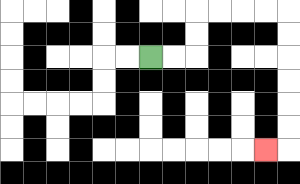{'start': '[6, 2]', 'end': '[11, 6]', 'path_directions': 'R,R,U,U,R,R,R,R,D,D,D,D,D,D,L', 'path_coordinates': '[[6, 2], [7, 2], [8, 2], [8, 1], [8, 0], [9, 0], [10, 0], [11, 0], [12, 0], [12, 1], [12, 2], [12, 3], [12, 4], [12, 5], [12, 6], [11, 6]]'}